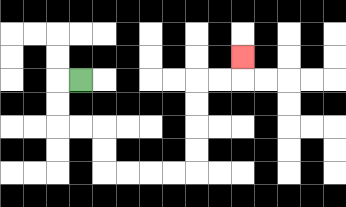{'start': '[3, 3]', 'end': '[10, 2]', 'path_directions': 'L,D,D,R,R,D,D,R,R,R,R,U,U,U,U,R,R,U', 'path_coordinates': '[[3, 3], [2, 3], [2, 4], [2, 5], [3, 5], [4, 5], [4, 6], [4, 7], [5, 7], [6, 7], [7, 7], [8, 7], [8, 6], [8, 5], [8, 4], [8, 3], [9, 3], [10, 3], [10, 2]]'}